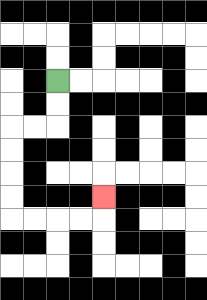{'start': '[2, 3]', 'end': '[4, 8]', 'path_directions': 'D,D,L,L,D,D,D,D,R,R,R,R,U', 'path_coordinates': '[[2, 3], [2, 4], [2, 5], [1, 5], [0, 5], [0, 6], [0, 7], [0, 8], [0, 9], [1, 9], [2, 9], [3, 9], [4, 9], [4, 8]]'}